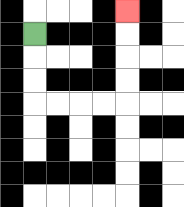{'start': '[1, 1]', 'end': '[5, 0]', 'path_directions': 'D,D,D,R,R,R,R,U,U,U,U', 'path_coordinates': '[[1, 1], [1, 2], [1, 3], [1, 4], [2, 4], [3, 4], [4, 4], [5, 4], [5, 3], [5, 2], [5, 1], [5, 0]]'}